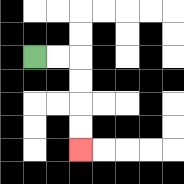{'start': '[1, 2]', 'end': '[3, 6]', 'path_directions': 'R,R,D,D,D,D', 'path_coordinates': '[[1, 2], [2, 2], [3, 2], [3, 3], [3, 4], [3, 5], [3, 6]]'}